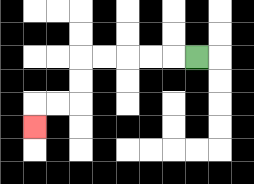{'start': '[8, 2]', 'end': '[1, 5]', 'path_directions': 'L,L,L,L,L,D,D,L,L,D', 'path_coordinates': '[[8, 2], [7, 2], [6, 2], [5, 2], [4, 2], [3, 2], [3, 3], [3, 4], [2, 4], [1, 4], [1, 5]]'}